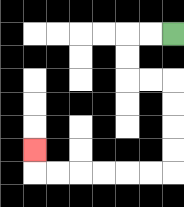{'start': '[7, 1]', 'end': '[1, 6]', 'path_directions': 'L,L,D,D,R,R,D,D,D,D,L,L,L,L,L,L,U', 'path_coordinates': '[[7, 1], [6, 1], [5, 1], [5, 2], [5, 3], [6, 3], [7, 3], [7, 4], [7, 5], [7, 6], [7, 7], [6, 7], [5, 7], [4, 7], [3, 7], [2, 7], [1, 7], [1, 6]]'}